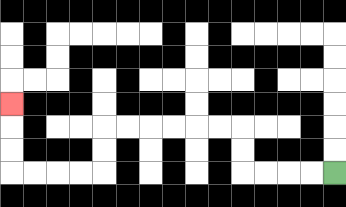{'start': '[14, 7]', 'end': '[0, 4]', 'path_directions': 'L,L,L,L,U,U,L,L,L,L,L,L,D,D,L,L,L,L,U,U,U', 'path_coordinates': '[[14, 7], [13, 7], [12, 7], [11, 7], [10, 7], [10, 6], [10, 5], [9, 5], [8, 5], [7, 5], [6, 5], [5, 5], [4, 5], [4, 6], [4, 7], [3, 7], [2, 7], [1, 7], [0, 7], [0, 6], [0, 5], [0, 4]]'}